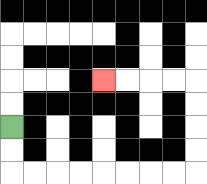{'start': '[0, 5]', 'end': '[4, 3]', 'path_directions': 'D,D,R,R,R,R,R,R,R,R,U,U,U,U,L,L,L,L', 'path_coordinates': '[[0, 5], [0, 6], [0, 7], [1, 7], [2, 7], [3, 7], [4, 7], [5, 7], [6, 7], [7, 7], [8, 7], [8, 6], [8, 5], [8, 4], [8, 3], [7, 3], [6, 3], [5, 3], [4, 3]]'}